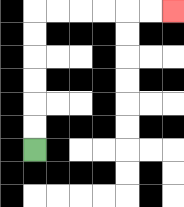{'start': '[1, 6]', 'end': '[7, 0]', 'path_directions': 'U,U,U,U,U,U,R,R,R,R,R,R', 'path_coordinates': '[[1, 6], [1, 5], [1, 4], [1, 3], [1, 2], [1, 1], [1, 0], [2, 0], [3, 0], [4, 0], [5, 0], [6, 0], [7, 0]]'}